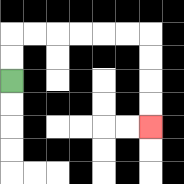{'start': '[0, 3]', 'end': '[6, 5]', 'path_directions': 'U,U,R,R,R,R,R,R,D,D,D,D', 'path_coordinates': '[[0, 3], [0, 2], [0, 1], [1, 1], [2, 1], [3, 1], [4, 1], [5, 1], [6, 1], [6, 2], [6, 3], [6, 4], [6, 5]]'}